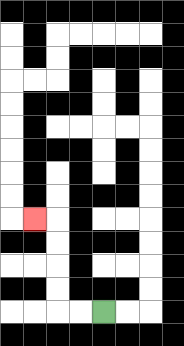{'start': '[4, 13]', 'end': '[1, 9]', 'path_directions': 'L,L,U,U,U,U,L', 'path_coordinates': '[[4, 13], [3, 13], [2, 13], [2, 12], [2, 11], [2, 10], [2, 9], [1, 9]]'}